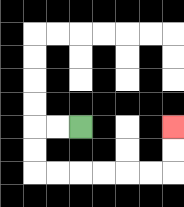{'start': '[3, 5]', 'end': '[7, 5]', 'path_directions': 'L,L,D,D,R,R,R,R,R,R,U,U', 'path_coordinates': '[[3, 5], [2, 5], [1, 5], [1, 6], [1, 7], [2, 7], [3, 7], [4, 7], [5, 7], [6, 7], [7, 7], [7, 6], [7, 5]]'}